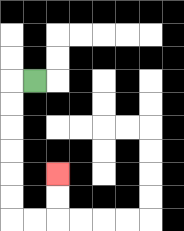{'start': '[1, 3]', 'end': '[2, 7]', 'path_directions': 'L,D,D,D,D,D,D,R,R,U,U', 'path_coordinates': '[[1, 3], [0, 3], [0, 4], [0, 5], [0, 6], [0, 7], [0, 8], [0, 9], [1, 9], [2, 9], [2, 8], [2, 7]]'}